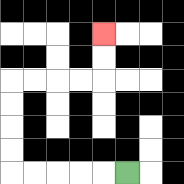{'start': '[5, 7]', 'end': '[4, 1]', 'path_directions': 'L,L,L,L,L,U,U,U,U,R,R,R,R,U,U', 'path_coordinates': '[[5, 7], [4, 7], [3, 7], [2, 7], [1, 7], [0, 7], [0, 6], [0, 5], [0, 4], [0, 3], [1, 3], [2, 3], [3, 3], [4, 3], [4, 2], [4, 1]]'}